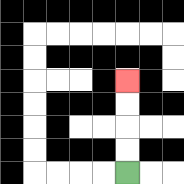{'start': '[5, 7]', 'end': '[5, 3]', 'path_directions': 'U,U,U,U', 'path_coordinates': '[[5, 7], [5, 6], [5, 5], [5, 4], [5, 3]]'}